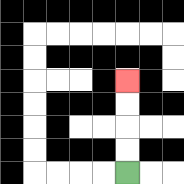{'start': '[5, 7]', 'end': '[5, 3]', 'path_directions': 'U,U,U,U', 'path_coordinates': '[[5, 7], [5, 6], [5, 5], [5, 4], [5, 3]]'}